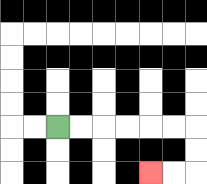{'start': '[2, 5]', 'end': '[6, 7]', 'path_directions': 'R,R,R,R,R,R,D,D,L,L', 'path_coordinates': '[[2, 5], [3, 5], [4, 5], [5, 5], [6, 5], [7, 5], [8, 5], [8, 6], [8, 7], [7, 7], [6, 7]]'}